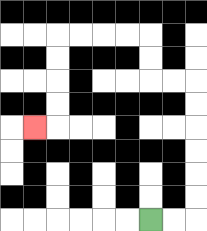{'start': '[6, 9]', 'end': '[1, 5]', 'path_directions': 'R,R,U,U,U,U,U,U,L,L,U,U,L,L,L,L,D,D,D,D,L', 'path_coordinates': '[[6, 9], [7, 9], [8, 9], [8, 8], [8, 7], [8, 6], [8, 5], [8, 4], [8, 3], [7, 3], [6, 3], [6, 2], [6, 1], [5, 1], [4, 1], [3, 1], [2, 1], [2, 2], [2, 3], [2, 4], [2, 5], [1, 5]]'}